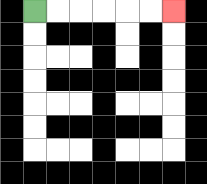{'start': '[1, 0]', 'end': '[7, 0]', 'path_directions': 'R,R,R,R,R,R', 'path_coordinates': '[[1, 0], [2, 0], [3, 0], [4, 0], [5, 0], [6, 0], [7, 0]]'}